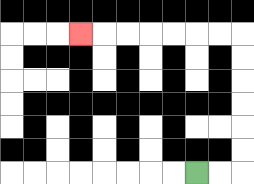{'start': '[8, 7]', 'end': '[3, 1]', 'path_directions': 'R,R,U,U,U,U,U,U,L,L,L,L,L,L,L', 'path_coordinates': '[[8, 7], [9, 7], [10, 7], [10, 6], [10, 5], [10, 4], [10, 3], [10, 2], [10, 1], [9, 1], [8, 1], [7, 1], [6, 1], [5, 1], [4, 1], [3, 1]]'}